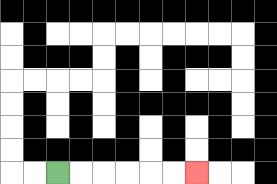{'start': '[2, 7]', 'end': '[8, 7]', 'path_directions': 'R,R,R,R,R,R', 'path_coordinates': '[[2, 7], [3, 7], [4, 7], [5, 7], [6, 7], [7, 7], [8, 7]]'}